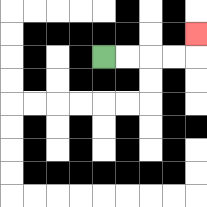{'start': '[4, 2]', 'end': '[8, 1]', 'path_directions': 'R,R,R,R,U', 'path_coordinates': '[[4, 2], [5, 2], [6, 2], [7, 2], [8, 2], [8, 1]]'}